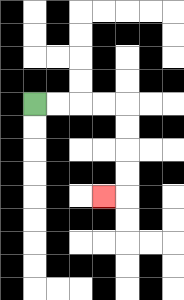{'start': '[1, 4]', 'end': '[4, 8]', 'path_directions': 'R,R,R,R,D,D,D,D,L', 'path_coordinates': '[[1, 4], [2, 4], [3, 4], [4, 4], [5, 4], [5, 5], [5, 6], [5, 7], [5, 8], [4, 8]]'}